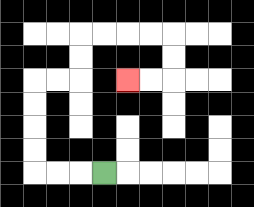{'start': '[4, 7]', 'end': '[5, 3]', 'path_directions': 'L,L,L,U,U,U,U,R,R,U,U,R,R,R,R,D,D,L,L', 'path_coordinates': '[[4, 7], [3, 7], [2, 7], [1, 7], [1, 6], [1, 5], [1, 4], [1, 3], [2, 3], [3, 3], [3, 2], [3, 1], [4, 1], [5, 1], [6, 1], [7, 1], [7, 2], [7, 3], [6, 3], [5, 3]]'}